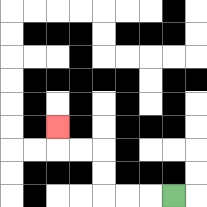{'start': '[7, 8]', 'end': '[2, 5]', 'path_directions': 'L,L,L,U,U,L,L,U', 'path_coordinates': '[[7, 8], [6, 8], [5, 8], [4, 8], [4, 7], [4, 6], [3, 6], [2, 6], [2, 5]]'}